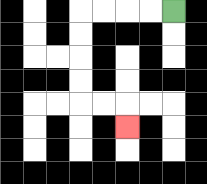{'start': '[7, 0]', 'end': '[5, 5]', 'path_directions': 'L,L,L,L,D,D,D,D,R,R,D', 'path_coordinates': '[[7, 0], [6, 0], [5, 0], [4, 0], [3, 0], [3, 1], [3, 2], [3, 3], [3, 4], [4, 4], [5, 4], [5, 5]]'}